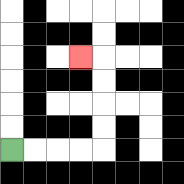{'start': '[0, 6]', 'end': '[3, 2]', 'path_directions': 'R,R,R,R,U,U,U,U,L', 'path_coordinates': '[[0, 6], [1, 6], [2, 6], [3, 6], [4, 6], [4, 5], [4, 4], [4, 3], [4, 2], [3, 2]]'}